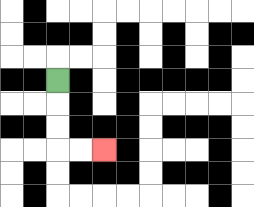{'start': '[2, 3]', 'end': '[4, 6]', 'path_directions': 'D,D,D,R,R', 'path_coordinates': '[[2, 3], [2, 4], [2, 5], [2, 6], [3, 6], [4, 6]]'}